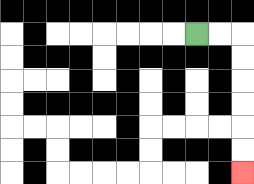{'start': '[8, 1]', 'end': '[10, 7]', 'path_directions': 'R,R,D,D,D,D,D,D', 'path_coordinates': '[[8, 1], [9, 1], [10, 1], [10, 2], [10, 3], [10, 4], [10, 5], [10, 6], [10, 7]]'}